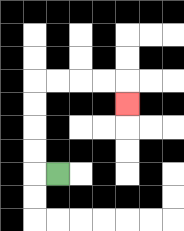{'start': '[2, 7]', 'end': '[5, 4]', 'path_directions': 'L,U,U,U,U,R,R,R,R,D', 'path_coordinates': '[[2, 7], [1, 7], [1, 6], [1, 5], [1, 4], [1, 3], [2, 3], [3, 3], [4, 3], [5, 3], [5, 4]]'}